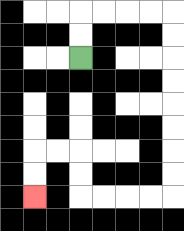{'start': '[3, 2]', 'end': '[1, 8]', 'path_directions': 'U,U,R,R,R,R,D,D,D,D,D,D,D,D,L,L,L,L,U,U,L,L,D,D', 'path_coordinates': '[[3, 2], [3, 1], [3, 0], [4, 0], [5, 0], [6, 0], [7, 0], [7, 1], [7, 2], [7, 3], [7, 4], [7, 5], [7, 6], [7, 7], [7, 8], [6, 8], [5, 8], [4, 8], [3, 8], [3, 7], [3, 6], [2, 6], [1, 6], [1, 7], [1, 8]]'}